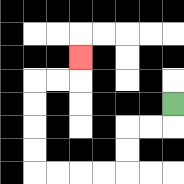{'start': '[7, 4]', 'end': '[3, 2]', 'path_directions': 'D,L,L,D,D,L,L,L,L,U,U,U,U,R,R,U', 'path_coordinates': '[[7, 4], [7, 5], [6, 5], [5, 5], [5, 6], [5, 7], [4, 7], [3, 7], [2, 7], [1, 7], [1, 6], [1, 5], [1, 4], [1, 3], [2, 3], [3, 3], [3, 2]]'}